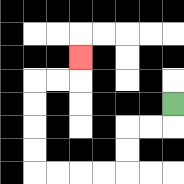{'start': '[7, 4]', 'end': '[3, 2]', 'path_directions': 'D,L,L,D,D,L,L,L,L,U,U,U,U,R,R,U', 'path_coordinates': '[[7, 4], [7, 5], [6, 5], [5, 5], [5, 6], [5, 7], [4, 7], [3, 7], [2, 7], [1, 7], [1, 6], [1, 5], [1, 4], [1, 3], [2, 3], [3, 3], [3, 2]]'}